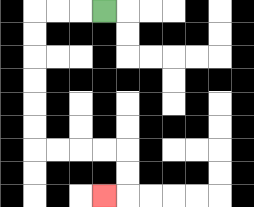{'start': '[4, 0]', 'end': '[4, 8]', 'path_directions': 'L,L,L,D,D,D,D,D,D,R,R,R,R,D,D,L', 'path_coordinates': '[[4, 0], [3, 0], [2, 0], [1, 0], [1, 1], [1, 2], [1, 3], [1, 4], [1, 5], [1, 6], [2, 6], [3, 6], [4, 6], [5, 6], [5, 7], [5, 8], [4, 8]]'}